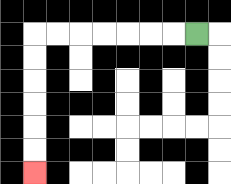{'start': '[8, 1]', 'end': '[1, 7]', 'path_directions': 'L,L,L,L,L,L,L,D,D,D,D,D,D', 'path_coordinates': '[[8, 1], [7, 1], [6, 1], [5, 1], [4, 1], [3, 1], [2, 1], [1, 1], [1, 2], [1, 3], [1, 4], [1, 5], [1, 6], [1, 7]]'}